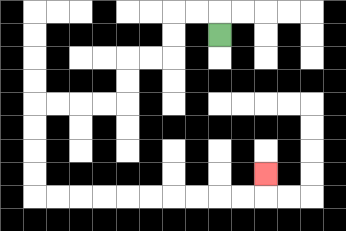{'start': '[9, 1]', 'end': '[11, 7]', 'path_directions': 'U,L,L,D,D,L,L,D,D,L,L,L,L,D,D,D,D,R,R,R,R,R,R,R,R,R,R,U', 'path_coordinates': '[[9, 1], [9, 0], [8, 0], [7, 0], [7, 1], [7, 2], [6, 2], [5, 2], [5, 3], [5, 4], [4, 4], [3, 4], [2, 4], [1, 4], [1, 5], [1, 6], [1, 7], [1, 8], [2, 8], [3, 8], [4, 8], [5, 8], [6, 8], [7, 8], [8, 8], [9, 8], [10, 8], [11, 8], [11, 7]]'}